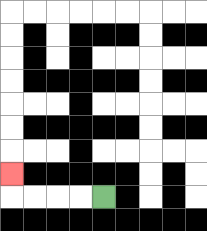{'start': '[4, 8]', 'end': '[0, 7]', 'path_directions': 'L,L,L,L,U', 'path_coordinates': '[[4, 8], [3, 8], [2, 8], [1, 8], [0, 8], [0, 7]]'}